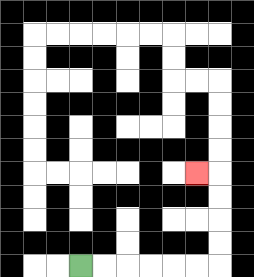{'start': '[3, 11]', 'end': '[8, 7]', 'path_directions': 'R,R,R,R,R,R,U,U,U,U,L', 'path_coordinates': '[[3, 11], [4, 11], [5, 11], [6, 11], [7, 11], [8, 11], [9, 11], [9, 10], [9, 9], [9, 8], [9, 7], [8, 7]]'}